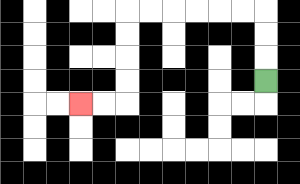{'start': '[11, 3]', 'end': '[3, 4]', 'path_directions': 'U,U,U,L,L,L,L,L,L,D,D,D,D,L,L', 'path_coordinates': '[[11, 3], [11, 2], [11, 1], [11, 0], [10, 0], [9, 0], [8, 0], [7, 0], [6, 0], [5, 0], [5, 1], [5, 2], [5, 3], [5, 4], [4, 4], [3, 4]]'}